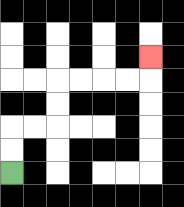{'start': '[0, 7]', 'end': '[6, 2]', 'path_directions': 'U,U,R,R,U,U,R,R,R,R,U', 'path_coordinates': '[[0, 7], [0, 6], [0, 5], [1, 5], [2, 5], [2, 4], [2, 3], [3, 3], [4, 3], [5, 3], [6, 3], [6, 2]]'}